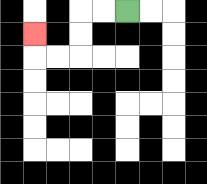{'start': '[5, 0]', 'end': '[1, 1]', 'path_directions': 'L,L,D,D,L,L,U', 'path_coordinates': '[[5, 0], [4, 0], [3, 0], [3, 1], [3, 2], [2, 2], [1, 2], [1, 1]]'}